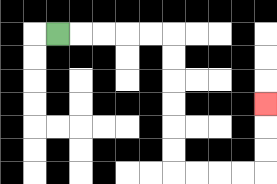{'start': '[2, 1]', 'end': '[11, 4]', 'path_directions': 'R,R,R,R,R,D,D,D,D,D,D,R,R,R,R,U,U,U', 'path_coordinates': '[[2, 1], [3, 1], [4, 1], [5, 1], [6, 1], [7, 1], [7, 2], [7, 3], [7, 4], [7, 5], [7, 6], [7, 7], [8, 7], [9, 7], [10, 7], [11, 7], [11, 6], [11, 5], [11, 4]]'}